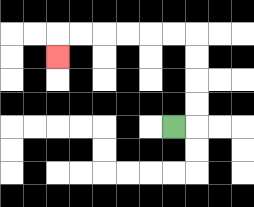{'start': '[7, 5]', 'end': '[2, 2]', 'path_directions': 'R,U,U,U,U,L,L,L,L,L,L,D', 'path_coordinates': '[[7, 5], [8, 5], [8, 4], [8, 3], [8, 2], [8, 1], [7, 1], [6, 1], [5, 1], [4, 1], [3, 1], [2, 1], [2, 2]]'}